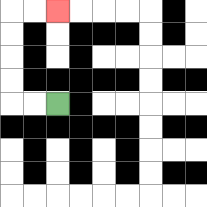{'start': '[2, 4]', 'end': '[2, 0]', 'path_directions': 'L,L,U,U,U,U,R,R', 'path_coordinates': '[[2, 4], [1, 4], [0, 4], [0, 3], [0, 2], [0, 1], [0, 0], [1, 0], [2, 0]]'}